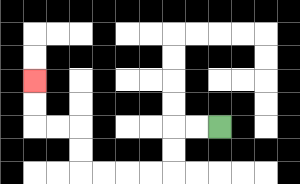{'start': '[9, 5]', 'end': '[1, 3]', 'path_directions': 'L,L,D,D,L,L,L,L,U,U,L,L,U,U', 'path_coordinates': '[[9, 5], [8, 5], [7, 5], [7, 6], [7, 7], [6, 7], [5, 7], [4, 7], [3, 7], [3, 6], [3, 5], [2, 5], [1, 5], [1, 4], [1, 3]]'}